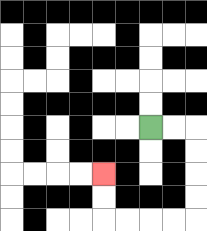{'start': '[6, 5]', 'end': '[4, 7]', 'path_directions': 'R,R,D,D,D,D,L,L,L,L,U,U', 'path_coordinates': '[[6, 5], [7, 5], [8, 5], [8, 6], [8, 7], [8, 8], [8, 9], [7, 9], [6, 9], [5, 9], [4, 9], [4, 8], [4, 7]]'}